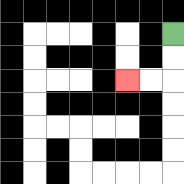{'start': '[7, 1]', 'end': '[5, 3]', 'path_directions': 'D,D,L,L', 'path_coordinates': '[[7, 1], [7, 2], [7, 3], [6, 3], [5, 3]]'}